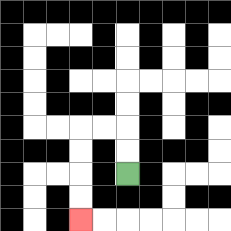{'start': '[5, 7]', 'end': '[3, 9]', 'path_directions': 'U,U,L,L,D,D,D,D', 'path_coordinates': '[[5, 7], [5, 6], [5, 5], [4, 5], [3, 5], [3, 6], [3, 7], [3, 8], [3, 9]]'}